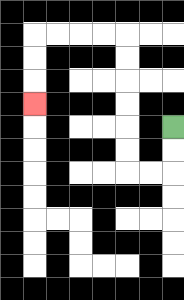{'start': '[7, 5]', 'end': '[1, 4]', 'path_directions': 'D,D,L,L,U,U,U,U,U,U,L,L,L,L,D,D,D', 'path_coordinates': '[[7, 5], [7, 6], [7, 7], [6, 7], [5, 7], [5, 6], [5, 5], [5, 4], [5, 3], [5, 2], [5, 1], [4, 1], [3, 1], [2, 1], [1, 1], [1, 2], [1, 3], [1, 4]]'}